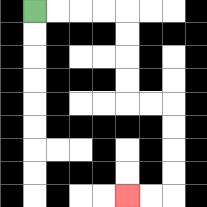{'start': '[1, 0]', 'end': '[5, 8]', 'path_directions': 'R,R,R,R,D,D,D,D,R,R,D,D,D,D,L,L', 'path_coordinates': '[[1, 0], [2, 0], [3, 0], [4, 0], [5, 0], [5, 1], [5, 2], [5, 3], [5, 4], [6, 4], [7, 4], [7, 5], [7, 6], [7, 7], [7, 8], [6, 8], [5, 8]]'}